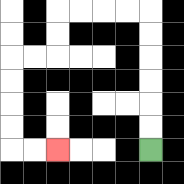{'start': '[6, 6]', 'end': '[2, 6]', 'path_directions': 'U,U,U,U,U,U,L,L,L,L,D,D,L,L,D,D,D,D,R,R', 'path_coordinates': '[[6, 6], [6, 5], [6, 4], [6, 3], [6, 2], [6, 1], [6, 0], [5, 0], [4, 0], [3, 0], [2, 0], [2, 1], [2, 2], [1, 2], [0, 2], [0, 3], [0, 4], [0, 5], [0, 6], [1, 6], [2, 6]]'}